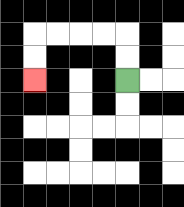{'start': '[5, 3]', 'end': '[1, 3]', 'path_directions': 'U,U,L,L,L,L,D,D', 'path_coordinates': '[[5, 3], [5, 2], [5, 1], [4, 1], [3, 1], [2, 1], [1, 1], [1, 2], [1, 3]]'}